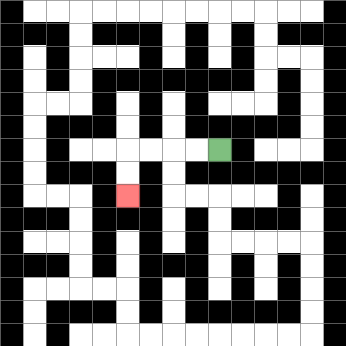{'start': '[9, 6]', 'end': '[5, 8]', 'path_directions': 'L,L,L,L,D,D', 'path_coordinates': '[[9, 6], [8, 6], [7, 6], [6, 6], [5, 6], [5, 7], [5, 8]]'}